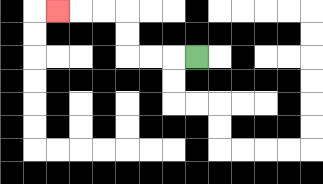{'start': '[8, 2]', 'end': '[2, 0]', 'path_directions': 'L,L,L,U,U,L,L,L', 'path_coordinates': '[[8, 2], [7, 2], [6, 2], [5, 2], [5, 1], [5, 0], [4, 0], [3, 0], [2, 0]]'}